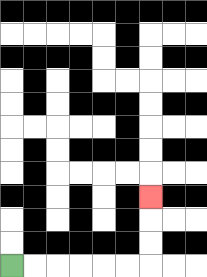{'start': '[0, 11]', 'end': '[6, 8]', 'path_directions': 'R,R,R,R,R,R,U,U,U', 'path_coordinates': '[[0, 11], [1, 11], [2, 11], [3, 11], [4, 11], [5, 11], [6, 11], [6, 10], [6, 9], [6, 8]]'}